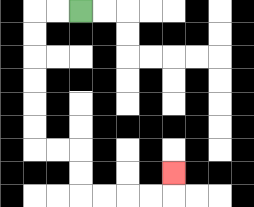{'start': '[3, 0]', 'end': '[7, 7]', 'path_directions': 'L,L,D,D,D,D,D,D,R,R,D,D,R,R,R,R,U', 'path_coordinates': '[[3, 0], [2, 0], [1, 0], [1, 1], [1, 2], [1, 3], [1, 4], [1, 5], [1, 6], [2, 6], [3, 6], [3, 7], [3, 8], [4, 8], [5, 8], [6, 8], [7, 8], [7, 7]]'}